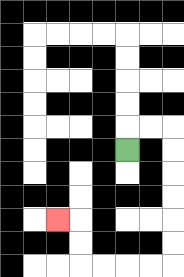{'start': '[5, 6]', 'end': '[2, 9]', 'path_directions': 'U,R,R,D,D,D,D,D,D,L,L,L,L,U,U,L', 'path_coordinates': '[[5, 6], [5, 5], [6, 5], [7, 5], [7, 6], [7, 7], [7, 8], [7, 9], [7, 10], [7, 11], [6, 11], [5, 11], [4, 11], [3, 11], [3, 10], [3, 9], [2, 9]]'}